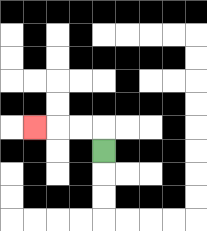{'start': '[4, 6]', 'end': '[1, 5]', 'path_directions': 'U,L,L,L', 'path_coordinates': '[[4, 6], [4, 5], [3, 5], [2, 5], [1, 5]]'}